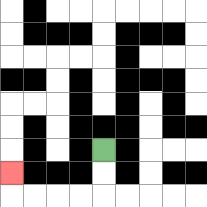{'start': '[4, 6]', 'end': '[0, 7]', 'path_directions': 'D,D,L,L,L,L,U', 'path_coordinates': '[[4, 6], [4, 7], [4, 8], [3, 8], [2, 8], [1, 8], [0, 8], [0, 7]]'}